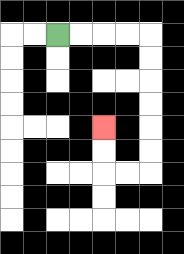{'start': '[2, 1]', 'end': '[4, 5]', 'path_directions': 'R,R,R,R,D,D,D,D,D,D,L,L,U,U', 'path_coordinates': '[[2, 1], [3, 1], [4, 1], [5, 1], [6, 1], [6, 2], [6, 3], [6, 4], [6, 5], [6, 6], [6, 7], [5, 7], [4, 7], [4, 6], [4, 5]]'}